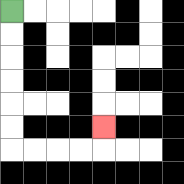{'start': '[0, 0]', 'end': '[4, 5]', 'path_directions': 'D,D,D,D,D,D,R,R,R,R,U', 'path_coordinates': '[[0, 0], [0, 1], [0, 2], [0, 3], [0, 4], [0, 5], [0, 6], [1, 6], [2, 6], [3, 6], [4, 6], [4, 5]]'}